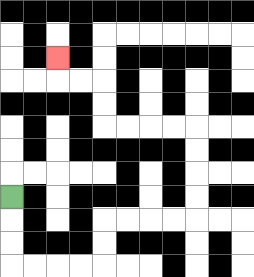{'start': '[0, 8]', 'end': '[2, 2]', 'path_directions': 'D,D,D,R,R,R,R,U,U,R,R,R,R,U,U,U,U,L,L,L,L,U,U,L,L,U', 'path_coordinates': '[[0, 8], [0, 9], [0, 10], [0, 11], [1, 11], [2, 11], [3, 11], [4, 11], [4, 10], [4, 9], [5, 9], [6, 9], [7, 9], [8, 9], [8, 8], [8, 7], [8, 6], [8, 5], [7, 5], [6, 5], [5, 5], [4, 5], [4, 4], [4, 3], [3, 3], [2, 3], [2, 2]]'}